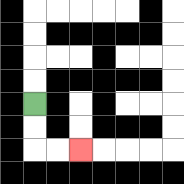{'start': '[1, 4]', 'end': '[3, 6]', 'path_directions': 'D,D,R,R', 'path_coordinates': '[[1, 4], [1, 5], [1, 6], [2, 6], [3, 6]]'}